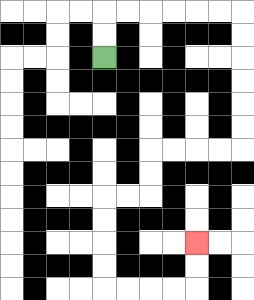{'start': '[4, 2]', 'end': '[8, 10]', 'path_directions': 'U,U,R,R,R,R,R,R,D,D,D,D,D,D,L,L,L,L,D,D,L,L,D,D,D,D,R,R,R,R,U,U', 'path_coordinates': '[[4, 2], [4, 1], [4, 0], [5, 0], [6, 0], [7, 0], [8, 0], [9, 0], [10, 0], [10, 1], [10, 2], [10, 3], [10, 4], [10, 5], [10, 6], [9, 6], [8, 6], [7, 6], [6, 6], [6, 7], [6, 8], [5, 8], [4, 8], [4, 9], [4, 10], [4, 11], [4, 12], [5, 12], [6, 12], [7, 12], [8, 12], [8, 11], [8, 10]]'}